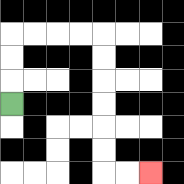{'start': '[0, 4]', 'end': '[6, 7]', 'path_directions': 'U,U,U,R,R,R,R,D,D,D,D,D,D,R,R', 'path_coordinates': '[[0, 4], [0, 3], [0, 2], [0, 1], [1, 1], [2, 1], [3, 1], [4, 1], [4, 2], [4, 3], [4, 4], [4, 5], [4, 6], [4, 7], [5, 7], [6, 7]]'}